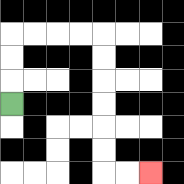{'start': '[0, 4]', 'end': '[6, 7]', 'path_directions': 'U,U,U,R,R,R,R,D,D,D,D,D,D,R,R', 'path_coordinates': '[[0, 4], [0, 3], [0, 2], [0, 1], [1, 1], [2, 1], [3, 1], [4, 1], [4, 2], [4, 3], [4, 4], [4, 5], [4, 6], [4, 7], [5, 7], [6, 7]]'}